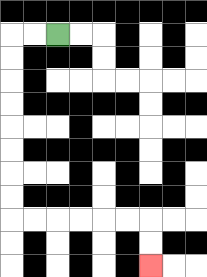{'start': '[2, 1]', 'end': '[6, 11]', 'path_directions': 'L,L,D,D,D,D,D,D,D,D,R,R,R,R,R,R,D,D', 'path_coordinates': '[[2, 1], [1, 1], [0, 1], [0, 2], [0, 3], [0, 4], [0, 5], [0, 6], [0, 7], [0, 8], [0, 9], [1, 9], [2, 9], [3, 9], [4, 9], [5, 9], [6, 9], [6, 10], [6, 11]]'}